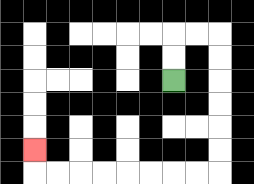{'start': '[7, 3]', 'end': '[1, 6]', 'path_directions': 'U,U,R,R,D,D,D,D,D,D,L,L,L,L,L,L,L,L,U', 'path_coordinates': '[[7, 3], [7, 2], [7, 1], [8, 1], [9, 1], [9, 2], [9, 3], [9, 4], [9, 5], [9, 6], [9, 7], [8, 7], [7, 7], [6, 7], [5, 7], [4, 7], [3, 7], [2, 7], [1, 7], [1, 6]]'}